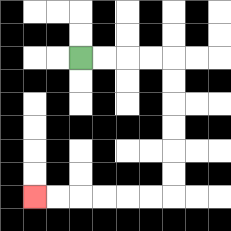{'start': '[3, 2]', 'end': '[1, 8]', 'path_directions': 'R,R,R,R,D,D,D,D,D,D,L,L,L,L,L,L', 'path_coordinates': '[[3, 2], [4, 2], [5, 2], [6, 2], [7, 2], [7, 3], [7, 4], [7, 5], [7, 6], [7, 7], [7, 8], [6, 8], [5, 8], [4, 8], [3, 8], [2, 8], [1, 8]]'}